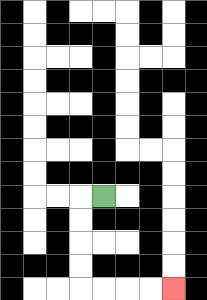{'start': '[4, 8]', 'end': '[7, 12]', 'path_directions': 'L,D,D,D,D,R,R,R,R', 'path_coordinates': '[[4, 8], [3, 8], [3, 9], [3, 10], [3, 11], [3, 12], [4, 12], [5, 12], [6, 12], [7, 12]]'}